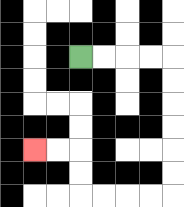{'start': '[3, 2]', 'end': '[1, 6]', 'path_directions': 'R,R,R,R,D,D,D,D,D,D,L,L,L,L,U,U,L,L', 'path_coordinates': '[[3, 2], [4, 2], [5, 2], [6, 2], [7, 2], [7, 3], [7, 4], [7, 5], [7, 6], [7, 7], [7, 8], [6, 8], [5, 8], [4, 8], [3, 8], [3, 7], [3, 6], [2, 6], [1, 6]]'}